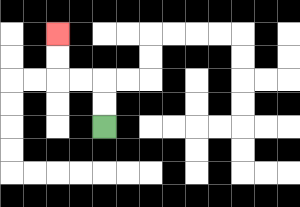{'start': '[4, 5]', 'end': '[2, 1]', 'path_directions': 'U,U,L,L,U,U', 'path_coordinates': '[[4, 5], [4, 4], [4, 3], [3, 3], [2, 3], [2, 2], [2, 1]]'}